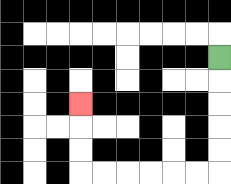{'start': '[9, 2]', 'end': '[3, 4]', 'path_directions': 'D,D,D,D,D,L,L,L,L,L,L,U,U,U', 'path_coordinates': '[[9, 2], [9, 3], [9, 4], [9, 5], [9, 6], [9, 7], [8, 7], [7, 7], [6, 7], [5, 7], [4, 7], [3, 7], [3, 6], [3, 5], [3, 4]]'}